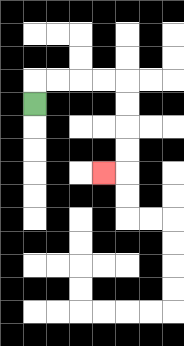{'start': '[1, 4]', 'end': '[4, 7]', 'path_directions': 'U,R,R,R,R,D,D,D,D,L', 'path_coordinates': '[[1, 4], [1, 3], [2, 3], [3, 3], [4, 3], [5, 3], [5, 4], [5, 5], [5, 6], [5, 7], [4, 7]]'}